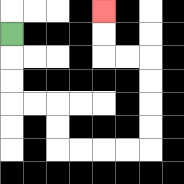{'start': '[0, 1]', 'end': '[4, 0]', 'path_directions': 'D,D,D,R,R,D,D,R,R,R,R,U,U,U,U,L,L,U,U', 'path_coordinates': '[[0, 1], [0, 2], [0, 3], [0, 4], [1, 4], [2, 4], [2, 5], [2, 6], [3, 6], [4, 6], [5, 6], [6, 6], [6, 5], [6, 4], [6, 3], [6, 2], [5, 2], [4, 2], [4, 1], [4, 0]]'}